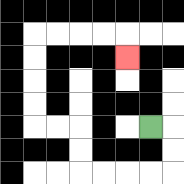{'start': '[6, 5]', 'end': '[5, 2]', 'path_directions': 'R,D,D,L,L,L,L,U,U,L,L,U,U,U,U,R,R,R,R,D', 'path_coordinates': '[[6, 5], [7, 5], [7, 6], [7, 7], [6, 7], [5, 7], [4, 7], [3, 7], [3, 6], [3, 5], [2, 5], [1, 5], [1, 4], [1, 3], [1, 2], [1, 1], [2, 1], [3, 1], [4, 1], [5, 1], [5, 2]]'}